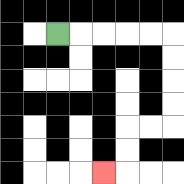{'start': '[2, 1]', 'end': '[4, 7]', 'path_directions': 'R,R,R,R,R,D,D,D,D,L,L,D,D,L', 'path_coordinates': '[[2, 1], [3, 1], [4, 1], [5, 1], [6, 1], [7, 1], [7, 2], [7, 3], [7, 4], [7, 5], [6, 5], [5, 5], [5, 6], [5, 7], [4, 7]]'}